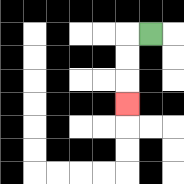{'start': '[6, 1]', 'end': '[5, 4]', 'path_directions': 'L,D,D,D', 'path_coordinates': '[[6, 1], [5, 1], [5, 2], [5, 3], [5, 4]]'}